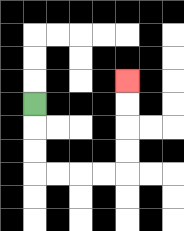{'start': '[1, 4]', 'end': '[5, 3]', 'path_directions': 'D,D,D,R,R,R,R,U,U,U,U', 'path_coordinates': '[[1, 4], [1, 5], [1, 6], [1, 7], [2, 7], [3, 7], [4, 7], [5, 7], [5, 6], [5, 5], [5, 4], [5, 3]]'}